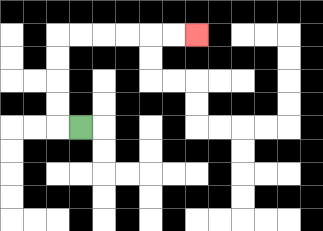{'start': '[3, 5]', 'end': '[8, 1]', 'path_directions': 'L,U,U,U,U,R,R,R,R,R,R', 'path_coordinates': '[[3, 5], [2, 5], [2, 4], [2, 3], [2, 2], [2, 1], [3, 1], [4, 1], [5, 1], [6, 1], [7, 1], [8, 1]]'}